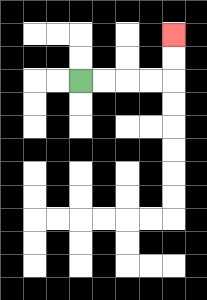{'start': '[3, 3]', 'end': '[7, 1]', 'path_directions': 'R,R,R,R,U,U', 'path_coordinates': '[[3, 3], [4, 3], [5, 3], [6, 3], [7, 3], [7, 2], [7, 1]]'}